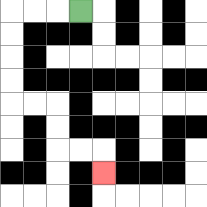{'start': '[3, 0]', 'end': '[4, 7]', 'path_directions': 'L,L,L,D,D,D,D,R,R,D,D,R,R,D', 'path_coordinates': '[[3, 0], [2, 0], [1, 0], [0, 0], [0, 1], [0, 2], [0, 3], [0, 4], [1, 4], [2, 4], [2, 5], [2, 6], [3, 6], [4, 6], [4, 7]]'}